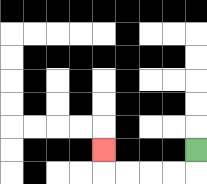{'start': '[8, 6]', 'end': '[4, 6]', 'path_directions': 'D,L,L,L,L,U', 'path_coordinates': '[[8, 6], [8, 7], [7, 7], [6, 7], [5, 7], [4, 7], [4, 6]]'}